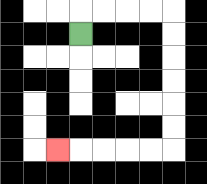{'start': '[3, 1]', 'end': '[2, 6]', 'path_directions': 'U,R,R,R,R,D,D,D,D,D,D,L,L,L,L,L', 'path_coordinates': '[[3, 1], [3, 0], [4, 0], [5, 0], [6, 0], [7, 0], [7, 1], [7, 2], [7, 3], [7, 4], [7, 5], [7, 6], [6, 6], [5, 6], [4, 6], [3, 6], [2, 6]]'}